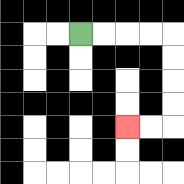{'start': '[3, 1]', 'end': '[5, 5]', 'path_directions': 'R,R,R,R,D,D,D,D,L,L', 'path_coordinates': '[[3, 1], [4, 1], [5, 1], [6, 1], [7, 1], [7, 2], [7, 3], [7, 4], [7, 5], [6, 5], [5, 5]]'}